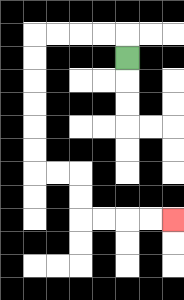{'start': '[5, 2]', 'end': '[7, 9]', 'path_directions': 'U,L,L,L,L,D,D,D,D,D,D,R,R,D,D,R,R,R,R', 'path_coordinates': '[[5, 2], [5, 1], [4, 1], [3, 1], [2, 1], [1, 1], [1, 2], [1, 3], [1, 4], [1, 5], [1, 6], [1, 7], [2, 7], [3, 7], [3, 8], [3, 9], [4, 9], [5, 9], [6, 9], [7, 9]]'}